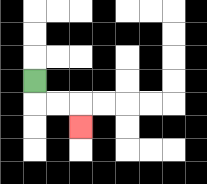{'start': '[1, 3]', 'end': '[3, 5]', 'path_directions': 'D,R,R,D', 'path_coordinates': '[[1, 3], [1, 4], [2, 4], [3, 4], [3, 5]]'}